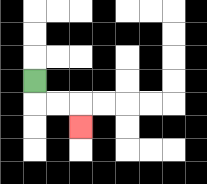{'start': '[1, 3]', 'end': '[3, 5]', 'path_directions': 'D,R,R,D', 'path_coordinates': '[[1, 3], [1, 4], [2, 4], [3, 4], [3, 5]]'}